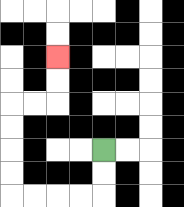{'start': '[4, 6]', 'end': '[2, 2]', 'path_directions': 'D,D,L,L,L,L,U,U,U,U,R,R,U,U', 'path_coordinates': '[[4, 6], [4, 7], [4, 8], [3, 8], [2, 8], [1, 8], [0, 8], [0, 7], [0, 6], [0, 5], [0, 4], [1, 4], [2, 4], [2, 3], [2, 2]]'}